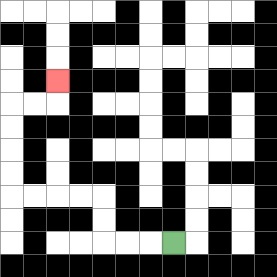{'start': '[7, 10]', 'end': '[2, 3]', 'path_directions': 'L,L,L,U,U,L,L,L,L,U,U,U,U,R,R,U', 'path_coordinates': '[[7, 10], [6, 10], [5, 10], [4, 10], [4, 9], [4, 8], [3, 8], [2, 8], [1, 8], [0, 8], [0, 7], [0, 6], [0, 5], [0, 4], [1, 4], [2, 4], [2, 3]]'}